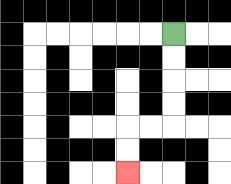{'start': '[7, 1]', 'end': '[5, 7]', 'path_directions': 'D,D,D,D,L,L,D,D', 'path_coordinates': '[[7, 1], [7, 2], [7, 3], [7, 4], [7, 5], [6, 5], [5, 5], [5, 6], [5, 7]]'}